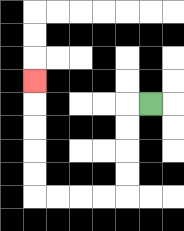{'start': '[6, 4]', 'end': '[1, 3]', 'path_directions': 'L,D,D,D,D,L,L,L,L,U,U,U,U,U', 'path_coordinates': '[[6, 4], [5, 4], [5, 5], [5, 6], [5, 7], [5, 8], [4, 8], [3, 8], [2, 8], [1, 8], [1, 7], [1, 6], [1, 5], [1, 4], [1, 3]]'}